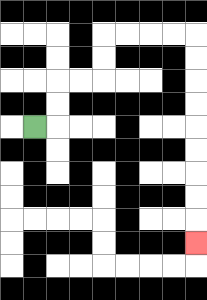{'start': '[1, 5]', 'end': '[8, 10]', 'path_directions': 'R,U,U,R,R,U,U,R,R,R,R,D,D,D,D,D,D,D,D,D', 'path_coordinates': '[[1, 5], [2, 5], [2, 4], [2, 3], [3, 3], [4, 3], [4, 2], [4, 1], [5, 1], [6, 1], [7, 1], [8, 1], [8, 2], [8, 3], [8, 4], [8, 5], [8, 6], [8, 7], [8, 8], [8, 9], [8, 10]]'}